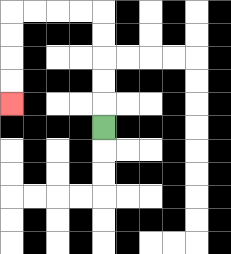{'start': '[4, 5]', 'end': '[0, 4]', 'path_directions': 'U,U,U,U,U,L,L,L,L,D,D,D,D', 'path_coordinates': '[[4, 5], [4, 4], [4, 3], [4, 2], [4, 1], [4, 0], [3, 0], [2, 0], [1, 0], [0, 0], [0, 1], [0, 2], [0, 3], [0, 4]]'}